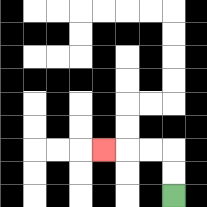{'start': '[7, 8]', 'end': '[4, 6]', 'path_directions': 'U,U,L,L,L', 'path_coordinates': '[[7, 8], [7, 7], [7, 6], [6, 6], [5, 6], [4, 6]]'}